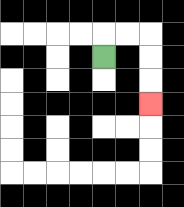{'start': '[4, 2]', 'end': '[6, 4]', 'path_directions': 'U,R,R,D,D,D', 'path_coordinates': '[[4, 2], [4, 1], [5, 1], [6, 1], [6, 2], [6, 3], [6, 4]]'}